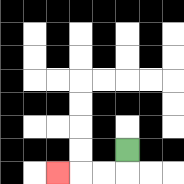{'start': '[5, 6]', 'end': '[2, 7]', 'path_directions': 'D,L,L,L', 'path_coordinates': '[[5, 6], [5, 7], [4, 7], [3, 7], [2, 7]]'}